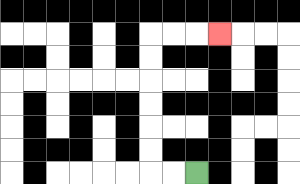{'start': '[8, 7]', 'end': '[9, 1]', 'path_directions': 'L,L,U,U,U,U,U,U,R,R,R', 'path_coordinates': '[[8, 7], [7, 7], [6, 7], [6, 6], [6, 5], [6, 4], [6, 3], [6, 2], [6, 1], [7, 1], [8, 1], [9, 1]]'}